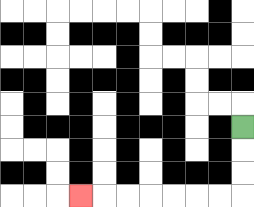{'start': '[10, 5]', 'end': '[3, 8]', 'path_directions': 'D,D,D,L,L,L,L,L,L,L', 'path_coordinates': '[[10, 5], [10, 6], [10, 7], [10, 8], [9, 8], [8, 8], [7, 8], [6, 8], [5, 8], [4, 8], [3, 8]]'}